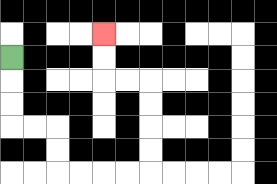{'start': '[0, 2]', 'end': '[4, 1]', 'path_directions': 'D,D,D,R,R,D,D,R,R,R,R,U,U,U,U,L,L,U,U', 'path_coordinates': '[[0, 2], [0, 3], [0, 4], [0, 5], [1, 5], [2, 5], [2, 6], [2, 7], [3, 7], [4, 7], [5, 7], [6, 7], [6, 6], [6, 5], [6, 4], [6, 3], [5, 3], [4, 3], [4, 2], [4, 1]]'}